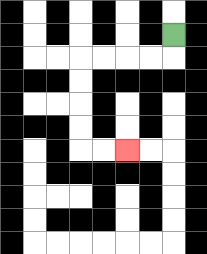{'start': '[7, 1]', 'end': '[5, 6]', 'path_directions': 'D,L,L,L,L,D,D,D,D,R,R', 'path_coordinates': '[[7, 1], [7, 2], [6, 2], [5, 2], [4, 2], [3, 2], [3, 3], [3, 4], [3, 5], [3, 6], [4, 6], [5, 6]]'}